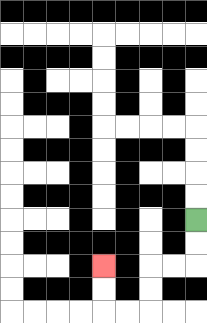{'start': '[8, 9]', 'end': '[4, 11]', 'path_directions': 'D,D,L,L,D,D,L,L,U,U', 'path_coordinates': '[[8, 9], [8, 10], [8, 11], [7, 11], [6, 11], [6, 12], [6, 13], [5, 13], [4, 13], [4, 12], [4, 11]]'}